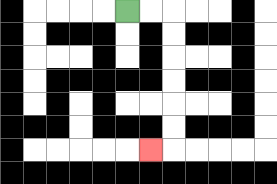{'start': '[5, 0]', 'end': '[6, 6]', 'path_directions': 'R,R,D,D,D,D,D,D,L', 'path_coordinates': '[[5, 0], [6, 0], [7, 0], [7, 1], [7, 2], [7, 3], [7, 4], [7, 5], [7, 6], [6, 6]]'}